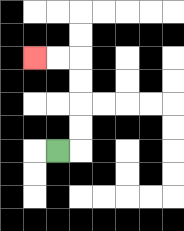{'start': '[2, 6]', 'end': '[1, 2]', 'path_directions': 'R,U,U,U,U,L,L', 'path_coordinates': '[[2, 6], [3, 6], [3, 5], [3, 4], [3, 3], [3, 2], [2, 2], [1, 2]]'}